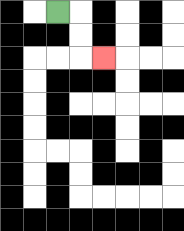{'start': '[2, 0]', 'end': '[4, 2]', 'path_directions': 'R,D,D,R', 'path_coordinates': '[[2, 0], [3, 0], [3, 1], [3, 2], [4, 2]]'}